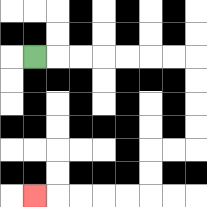{'start': '[1, 2]', 'end': '[1, 8]', 'path_directions': 'R,R,R,R,R,R,R,D,D,D,D,L,L,D,D,L,L,L,L,L', 'path_coordinates': '[[1, 2], [2, 2], [3, 2], [4, 2], [5, 2], [6, 2], [7, 2], [8, 2], [8, 3], [8, 4], [8, 5], [8, 6], [7, 6], [6, 6], [6, 7], [6, 8], [5, 8], [4, 8], [3, 8], [2, 8], [1, 8]]'}